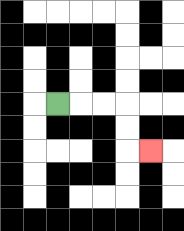{'start': '[2, 4]', 'end': '[6, 6]', 'path_directions': 'R,R,R,D,D,R', 'path_coordinates': '[[2, 4], [3, 4], [4, 4], [5, 4], [5, 5], [5, 6], [6, 6]]'}